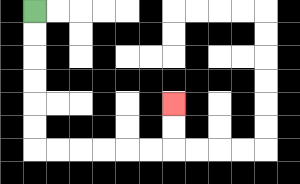{'start': '[1, 0]', 'end': '[7, 4]', 'path_directions': 'D,D,D,D,D,D,R,R,R,R,R,R,U,U', 'path_coordinates': '[[1, 0], [1, 1], [1, 2], [1, 3], [1, 4], [1, 5], [1, 6], [2, 6], [3, 6], [4, 6], [5, 6], [6, 6], [7, 6], [7, 5], [7, 4]]'}